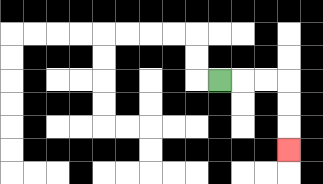{'start': '[9, 3]', 'end': '[12, 6]', 'path_directions': 'R,R,R,D,D,D', 'path_coordinates': '[[9, 3], [10, 3], [11, 3], [12, 3], [12, 4], [12, 5], [12, 6]]'}